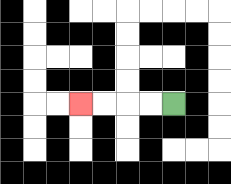{'start': '[7, 4]', 'end': '[3, 4]', 'path_directions': 'L,L,L,L', 'path_coordinates': '[[7, 4], [6, 4], [5, 4], [4, 4], [3, 4]]'}